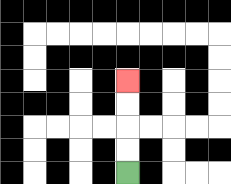{'start': '[5, 7]', 'end': '[5, 3]', 'path_directions': 'U,U,U,U', 'path_coordinates': '[[5, 7], [5, 6], [5, 5], [5, 4], [5, 3]]'}